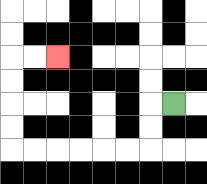{'start': '[7, 4]', 'end': '[2, 2]', 'path_directions': 'L,D,D,L,L,L,L,L,L,U,U,U,U,R,R', 'path_coordinates': '[[7, 4], [6, 4], [6, 5], [6, 6], [5, 6], [4, 6], [3, 6], [2, 6], [1, 6], [0, 6], [0, 5], [0, 4], [0, 3], [0, 2], [1, 2], [2, 2]]'}